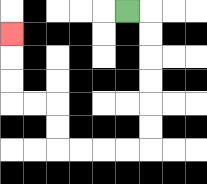{'start': '[5, 0]', 'end': '[0, 1]', 'path_directions': 'R,D,D,D,D,D,D,L,L,L,L,U,U,L,L,U,U,U', 'path_coordinates': '[[5, 0], [6, 0], [6, 1], [6, 2], [6, 3], [6, 4], [6, 5], [6, 6], [5, 6], [4, 6], [3, 6], [2, 6], [2, 5], [2, 4], [1, 4], [0, 4], [0, 3], [0, 2], [0, 1]]'}